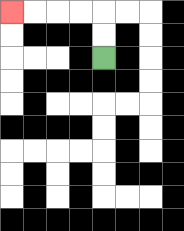{'start': '[4, 2]', 'end': '[0, 0]', 'path_directions': 'U,U,L,L,L,L', 'path_coordinates': '[[4, 2], [4, 1], [4, 0], [3, 0], [2, 0], [1, 0], [0, 0]]'}